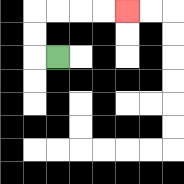{'start': '[2, 2]', 'end': '[5, 0]', 'path_directions': 'L,U,U,R,R,R,R', 'path_coordinates': '[[2, 2], [1, 2], [1, 1], [1, 0], [2, 0], [3, 0], [4, 0], [5, 0]]'}